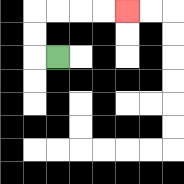{'start': '[2, 2]', 'end': '[5, 0]', 'path_directions': 'L,U,U,R,R,R,R', 'path_coordinates': '[[2, 2], [1, 2], [1, 1], [1, 0], [2, 0], [3, 0], [4, 0], [5, 0]]'}